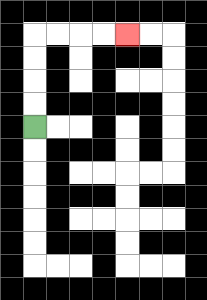{'start': '[1, 5]', 'end': '[5, 1]', 'path_directions': 'U,U,U,U,R,R,R,R', 'path_coordinates': '[[1, 5], [1, 4], [1, 3], [1, 2], [1, 1], [2, 1], [3, 1], [4, 1], [5, 1]]'}